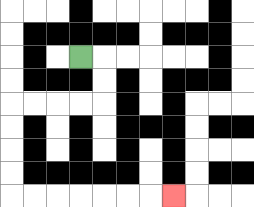{'start': '[3, 2]', 'end': '[7, 8]', 'path_directions': 'R,D,D,L,L,L,L,D,D,D,D,R,R,R,R,R,R,R', 'path_coordinates': '[[3, 2], [4, 2], [4, 3], [4, 4], [3, 4], [2, 4], [1, 4], [0, 4], [0, 5], [0, 6], [0, 7], [0, 8], [1, 8], [2, 8], [3, 8], [4, 8], [5, 8], [6, 8], [7, 8]]'}